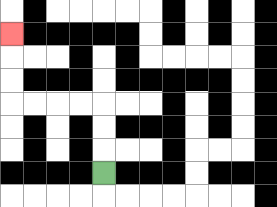{'start': '[4, 7]', 'end': '[0, 1]', 'path_directions': 'U,U,U,L,L,L,L,U,U,U', 'path_coordinates': '[[4, 7], [4, 6], [4, 5], [4, 4], [3, 4], [2, 4], [1, 4], [0, 4], [0, 3], [0, 2], [0, 1]]'}